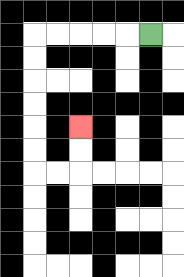{'start': '[6, 1]', 'end': '[3, 5]', 'path_directions': 'L,L,L,L,L,D,D,D,D,D,D,R,R,U,U', 'path_coordinates': '[[6, 1], [5, 1], [4, 1], [3, 1], [2, 1], [1, 1], [1, 2], [1, 3], [1, 4], [1, 5], [1, 6], [1, 7], [2, 7], [3, 7], [3, 6], [3, 5]]'}